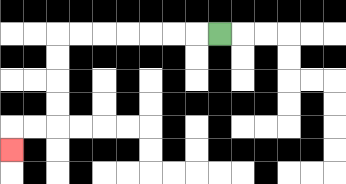{'start': '[9, 1]', 'end': '[0, 6]', 'path_directions': 'L,L,L,L,L,L,L,D,D,D,D,L,L,D', 'path_coordinates': '[[9, 1], [8, 1], [7, 1], [6, 1], [5, 1], [4, 1], [3, 1], [2, 1], [2, 2], [2, 3], [2, 4], [2, 5], [1, 5], [0, 5], [0, 6]]'}